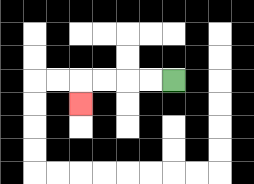{'start': '[7, 3]', 'end': '[3, 4]', 'path_directions': 'L,L,L,L,D', 'path_coordinates': '[[7, 3], [6, 3], [5, 3], [4, 3], [3, 3], [3, 4]]'}